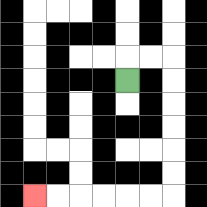{'start': '[5, 3]', 'end': '[1, 8]', 'path_directions': 'U,R,R,D,D,D,D,D,D,L,L,L,L,L,L', 'path_coordinates': '[[5, 3], [5, 2], [6, 2], [7, 2], [7, 3], [7, 4], [7, 5], [7, 6], [7, 7], [7, 8], [6, 8], [5, 8], [4, 8], [3, 8], [2, 8], [1, 8]]'}